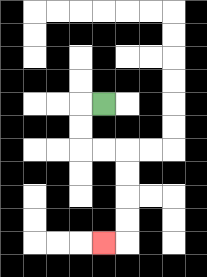{'start': '[4, 4]', 'end': '[4, 10]', 'path_directions': 'L,D,D,R,R,D,D,D,D,L', 'path_coordinates': '[[4, 4], [3, 4], [3, 5], [3, 6], [4, 6], [5, 6], [5, 7], [5, 8], [5, 9], [5, 10], [4, 10]]'}